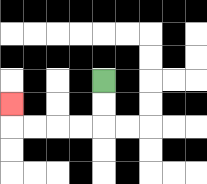{'start': '[4, 3]', 'end': '[0, 4]', 'path_directions': 'D,D,L,L,L,L,U', 'path_coordinates': '[[4, 3], [4, 4], [4, 5], [3, 5], [2, 5], [1, 5], [0, 5], [0, 4]]'}